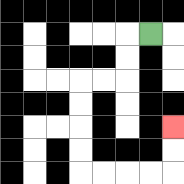{'start': '[6, 1]', 'end': '[7, 5]', 'path_directions': 'L,D,D,L,L,D,D,D,D,R,R,R,R,U,U', 'path_coordinates': '[[6, 1], [5, 1], [5, 2], [5, 3], [4, 3], [3, 3], [3, 4], [3, 5], [3, 6], [3, 7], [4, 7], [5, 7], [6, 7], [7, 7], [7, 6], [7, 5]]'}